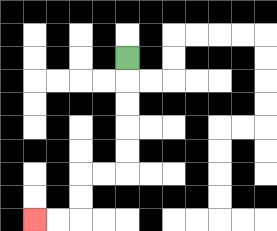{'start': '[5, 2]', 'end': '[1, 9]', 'path_directions': 'D,D,D,D,D,L,L,D,D,L,L', 'path_coordinates': '[[5, 2], [5, 3], [5, 4], [5, 5], [5, 6], [5, 7], [4, 7], [3, 7], [3, 8], [3, 9], [2, 9], [1, 9]]'}